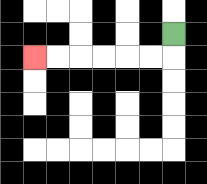{'start': '[7, 1]', 'end': '[1, 2]', 'path_directions': 'D,L,L,L,L,L,L', 'path_coordinates': '[[7, 1], [7, 2], [6, 2], [5, 2], [4, 2], [3, 2], [2, 2], [1, 2]]'}